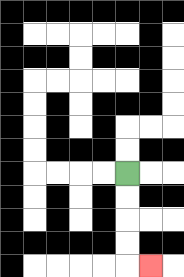{'start': '[5, 7]', 'end': '[6, 11]', 'path_directions': 'D,D,D,D,R', 'path_coordinates': '[[5, 7], [5, 8], [5, 9], [5, 10], [5, 11], [6, 11]]'}